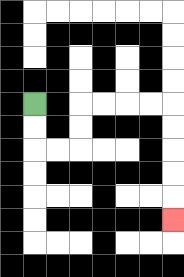{'start': '[1, 4]', 'end': '[7, 9]', 'path_directions': 'D,D,R,R,U,U,R,R,R,R,D,D,D,D,D', 'path_coordinates': '[[1, 4], [1, 5], [1, 6], [2, 6], [3, 6], [3, 5], [3, 4], [4, 4], [5, 4], [6, 4], [7, 4], [7, 5], [7, 6], [7, 7], [7, 8], [7, 9]]'}